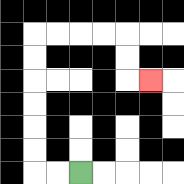{'start': '[3, 7]', 'end': '[6, 3]', 'path_directions': 'L,L,U,U,U,U,U,U,R,R,R,R,D,D,R', 'path_coordinates': '[[3, 7], [2, 7], [1, 7], [1, 6], [1, 5], [1, 4], [1, 3], [1, 2], [1, 1], [2, 1], [3, 1], [4, 1], [5, 1], [5, 2], [5, 3], [6, 3]]'}